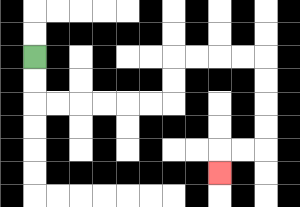{'start': '[1, 2]', 'end': '[9, 7]', 'path_directions': 'D,D,R,R,R,R,R,R,U,U,R,R,R,R,D,D,D,D,L,L,D', 'path_coordinates': '[[1, 2], [1, 3], [1, 4], [2, 4], [3, 4], [4, 4], [5, 4], [6, 4], [7, 4], [7, 3], [7, 2], [8, 2], [9, 2], [10, 2], [11, 2], [11, 3], [11, 4], [11, 5], [11, 6], [10, 6], [9, 6], [9, 7]]'}